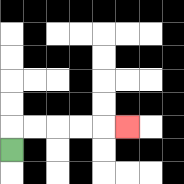{'start': '[0, 6]', 'end': '[5, 5]', 'path_directions': 'U,R,R,R,R,R', 'path_coordinates': '[[0, 6], [0, 5], [1, 5], [2, 5], [3, 5], [4, 5], [5, 5]]'}